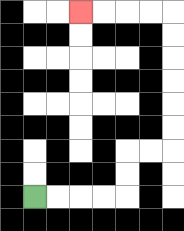{'start': '[1, 8]', 'end': '[3, 0]', 'path_directions': 'R,R,R,R,U,U,R,R,U,U,U,U,U,U,L,L,L,L', 'path_coordinates': '[[1, 8], [2, 8], [3, 8], [4, 8], [5, 8], [5, 7], [5, 6], [6, 6], [7, 6], [7, 5], [7, 4], [7, 3], [7, 2], [7, 1], [7, 0], [6, 0], [5, 0], [4, 0], [3, 0]]'}